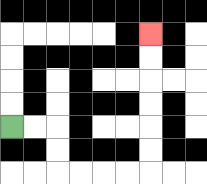{'start': '[0, 5]', 'end': '[6, 1]', 'path_directions': 'R,R,D,D,R,R,R,R,U,U,U,U,U,U', 'path_coordinates': '[[0, 5], [1, 5], [2, 5], [2, 6], [2, 7], [3, 7], [4, 7], [5, 7], [6, 7], [6, 6], [6, 5], [6, 4], [6, 3], [6, 2], [6, 1]]'}